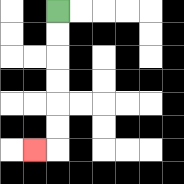{'start': '[2, 0]', 'end': '[1, 6]', 'path_directions': 'D,D,D,D,D,D,L', 'path_coordinates': '[[2, 0], [2, 1], [2, 2], [2, 3], [2, 4], [2, 5], [2, 6], [1, 6]]'}